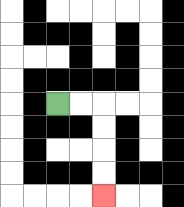{'start': '[2, 4]', 'end': '[4, 8]', 'path_directions': 'R,R,D,D,D,D', 'path_coordinates': '[[2, 4], [3, 4], [4, 4], [4, 5], [4, 6], [4, 7], [4, 8]]'}